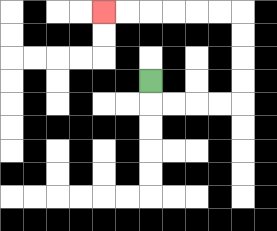{'start': '[6, 3]', 'end': '[4, 0]', 'path_directions': 'D,R,R,R,R,U,U,U,U,L,L,L,L,L,L', 'path_coordinates': '[[6, 3], [6, 4], [7, 4], [8, 4], [9, 4], [10, 4], [10, 3], [10, 2], [10, 1], [10, 0], [9, 0], [8, 0], [7, 0], [6, 0], [5, 0], [4, 0]]'}